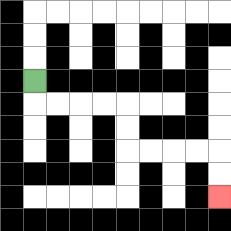{'start': '[1, 3]', 'end': '[9, 8]', 'path_directions': 'D,R,R,R,R,D,D,R,R,R,R,D,D', 'path_coordinates': '[[1, 3], [1, 4], [2, 4], [3, 4], [4, 4], [5, 4], [5, 5], [5, 6], [6, 6], [7, 6], [8, 6], [9, 6], [9, 7], [9, 8]]'}